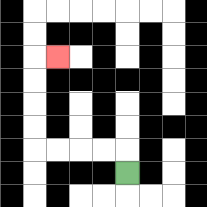{'start': '[5, 7]', 'end': '[2, 2]', 'path_directions': 'U,L,L,L,L,U,U,U,U,R', 'path_coordinates': '[[5, 7], [5, 6], [4, 6], [3, 6], [2, 6], [1, 6], [1, 5], [1, 4], [1, 3], [1, 2], [2, 2]]'}